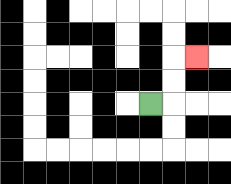{'start': '[6, 4]', 'end': '[8, 2]', 'path_directions': 'R,U,U,R', 'path_coordinates': '[[6, 4], [7, 4], [7, 3], [7, 2], [8, 2]]'}